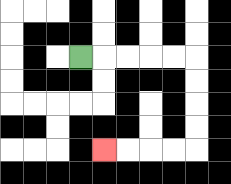{'start': '[3, 2]', 'end': '[4, 6]', 'path_directions': 'R,R,R,R,R,D,D,D,D,L,L,L,L', 'path_coordinates': '[[3, 2], [4, 2], [5, 2], [6, 2], [7, 2], [8, 2], [8, 3], [8, 4], [8, 5], [8, 6], [7, 6], [6, 6], [5, 6], [4, 6]]'}